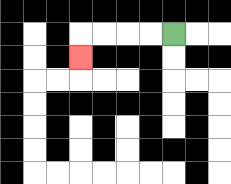{'start': '[7, 1]', 'end': '[3, 2]', 'path_directions': 'L,L,L,L,D', 'path_coordinates': '[[7, 1], [6, 1], [5, 1], [4, 1], [3, 1], [3, 2]]'}